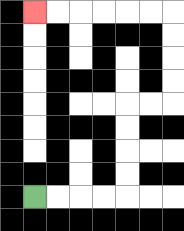{'start': '[1, 8]', 'end': '[1, 0]', 'path_directions': 'R,R,R,R,U,U,U,U,R,R,U,U,U,U,L,L,L,L,L,L', 'path_coordinates': '[[1, 8], [2, 8], [3, 8], [4, 8], [5, 8], [5, 7], [5, 6], [5, 5], [5, 4], [6, 4], [7, 4], [7, 3], [7, 2], [7, 1], [7, 0], [6, 0], [5, 0], [4, 0], [3, 0], [2, 0], [1, 0]]'}